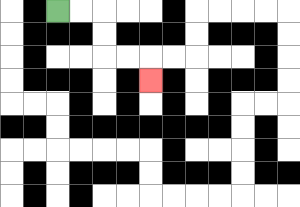{'start': '[2, 0]', 'end': '[6, 3]', 'path_directions': 'R,R,D,D,R,R,D', 'path_coordinates': '[[2, 0], [3, 0], [4, 0], [4, 1], [4, 2], [5, 2], [6, 2], [6, 3]]'}